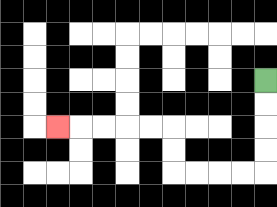{'start': '[11, 3]', 'end': '[2, 5]', 'path_directions': 'D,D,D,D,L,L,L,L,U,U,L,L,L,L,L', 'path_coordinates': '[[11, 3], [11, 4], [11, 5], [11, 6], [11, 7], [10, 7], [9, 7], [8, 7], [7, 7], [7, 6], [7, 5], [6, 5], [5, 5], [4, 5], [3, 5], [2, 5]]'}